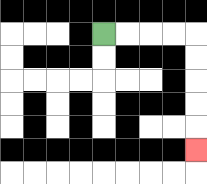{'start': '[4, 1]', 'end': '[8, 6]', 'path_directions': 'R,R,R,R,D,D,D,D,D', 'path_coordinates': '[[4, 1], [5, 1], [6, 1], [7, 1], [8, 1], [8, 2], [8, 3], [8, 4], [8, 5], [8, 6]]'}